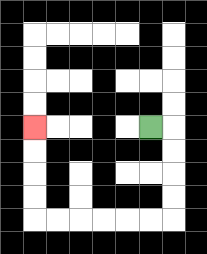{'start': '[6, 5]', 'end': '[1, 5]', 'path_directions': 'R,D,D,D,D,L,L,L,L,L,L,U,U,U,U', 'path_coordinates': '[[6, 5], [7, 5], [7, 6], [7, 7], [7, 8], [7, 9], [6, 9], [5, 9], [4, 9], [3, 9], [2, 9], [1, 9], [1, 8], [1, 7], [1, 6], [1, 5]]'}